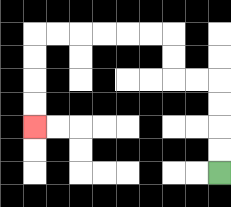{'start': '[9, 7]', 'end': '[1, 5]', 'path_directions': 'U,U,U,U,L,L,U,U,L,L,L,L,L,L,D,D,D,D', 'path_coordinates': '[[9, 7], [9, 6], [9, 5], [9, 4], [9, 3], [8, 3], [7, 3], [7, 2], [7, 1], [6, 1], [5, 1], [4, 1], [3, 1], [2, 1], [1, 1], [1, 2], [1, 3], [1, 4], [1, 5]]'}